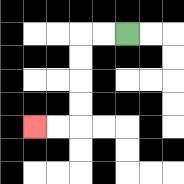{'start': '[5, 1]', 'end': '[1, 5]', 'path_directions': 'L,L,D,D,D,D,L,L', 'path_coordinates': '[[5, 1], [4, 1], [3, 1], [3, 2], [3, 3], [3, 4], [3, 5], [2, 5], [1, 5]]'}